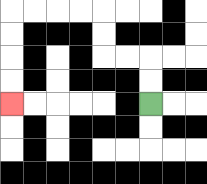{'start': '[6, 4]', 'end': '[0, 4]', 'path_directions': 'U,U,L,L,U,U,L,L,L,L,D,D,D,D', 'path_coordinates': '[[6, 4], [6, 3], [6, 2], [5, 2], [4, 2], [4, 1], [4, 0], [3, 0], [2, 0], [1, 0], [0, 0], [0, 1], [0, 2], [0, 3], [0, 4]]'}